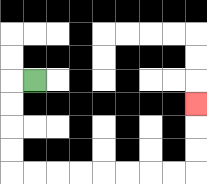{'start': '[1, 3]', 'end': '[8, 4]', 'path_directions': 'L,D,D,D,D,R,R,R,R,R,R,R,R,U,U,U', 'path_coordinates': '[[1, 3], [0, 3], [0, 4], [0, 5], [0, 6], [0, 7], [1, 7], [2, 7], [3, 7], [4, 7], [5, 7], [6, 7], [7, 7], [8, 7], [8, 6], [8, 5], [8, 4]]'}